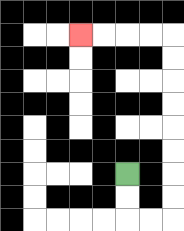{'start': '[5, 7]', 'end': '[3, 1]', 'path_directions': 'D,D,R,R,U,U,U,U,U,U,U,U,L,L,L,L', 'path_coordinates': '[[5, 7], [5, 8], [5, 9], [6, 9], [7, 9], [7, 8], [7, 7], [7, 6], [7, 5], [7, 4], [7, 3], [7, 2], [7, 1], [6, 1], [5, 1], [4, 1], [3, 1]]'}